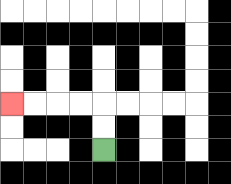{'start': '[4, 6]', 'end': '[0, 4]', 'path_directions': 'U,U,L,L,L,L', 'path_coordinates': '[[4, 6], [4, 5], [4, 4], [3, 4], [2, 4], [1, 4], [0, 4]]'}